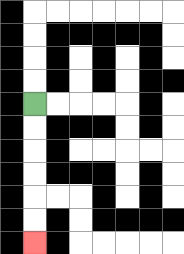{'start': '[1, 4]', 'end': '[1, 10]', 'path_directions': 'D,D,D,D,D,D', 'path_coordinates': '[[1, 4], [1, 5], [1, 6], [1, 7], [1, 8], [1, 9], [1, 10]]'}